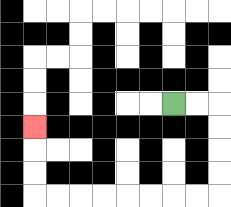{'start': '[7, 4]', 'end': '[1, 5]', 'path_directions': 'R,R,D,D,D,D,L,L,L,L,L,L,L,L,U,U,U', 'path_coordinates': '[[7, 4], [8, 4], [9, 4], [9, 5], [9, 6], [9, 7], [9, 8], [8, 8], [7, 8], [6, 8], [5, 8], [4, 8], [3, 8], [2, 8], [1, 8], [1, 7], [1, 6], [1, 5]]'}